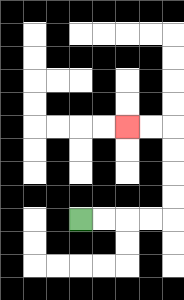{'start': '[3, 9]', 'end': '[5, 5]', 'path_directions': 'R,R,R,R,U,U,U,U,L,L', 'path_coordinates': '[[3, 9], [4, 9], [5, 9], [6, 9], [7, 9], [7, 8], [7, 7], [7, 6], [7, 5], [6, 5], [5, 5]]'}